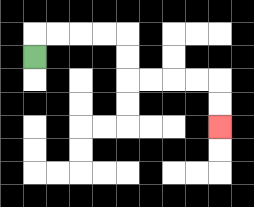{'start': '[1, 2]', 'end': '[9, 5]', 'path_directions': 'U,R,R,R,R,D,D,R,R,R,R,D,D', 'path_coordinates': '[[1, 2], [1, 1], [2, 1], [3, 1], [4, 1], [5, 1], [5, 2], [5, 3], [6, 3], [7, 3], [8, 3], [9, 3], [9, 4], [9, 5]]'}